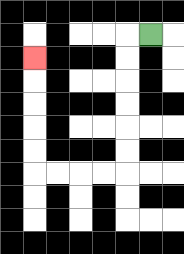{'start': '[6, 1]', 'end': '[1, 2]', 'path_directions': 'L,D,D,D,D,D,D,L,L,L,L,U,U,U,U,U', 'path_coordinates': '[[6, 1], [5, 1], [5, 2], [5, 3], [5, 4], [5, 5], [5, 6], [5, 7], [4, 7], [3, 7], [2, 7], [1, 7], [1, 6], [1, 5], [1, 4], [1, 3], [1, 2]]'}